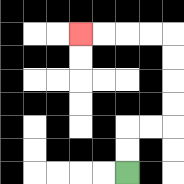{'start': '[5, 7]', 'end': '[3, 1]', 'path_directions': 'U,U,R,R,U,U,U,U,L,L,L,L', 'path_coordinates': '[[5, 7], [5, 6], [5, 5], [6, 5], [7, 5], [7, 4], [7, 3], [7, 2], [7, 1], [6, 1], [5, 1], [4, 1], [3, 1]]'}